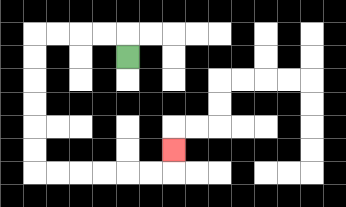{'start': '[5, 2]', 'end': '[7, 6]', 'path_directions': 'U,L,L,L,L,D,D,D,D,D,D,R,R,R,R,R,R,U', 'path_coordinates': '[[5, 2], [5, 1], [4, 1], [3, 1], [2, 1], [1, 1], [1, 2], [1, 3], [1, 4], [1, 5], [1, 6], [1, 7], [2, 7], [3, 7], [4, 7], [5, 7], [6, 7], [7, 7], [7, 6]]'}